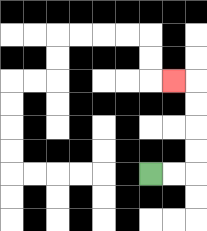{'start': '[6, 7]', 'end': '[7, 3]', 'path_directions': 'R,R,U,U,U,U,L', 'path_coordinates': '[[6, 7], [7, 7], [8, 7], [8, 6], [8, 5], [8, 4], [8, 3], [7, 3]]'}